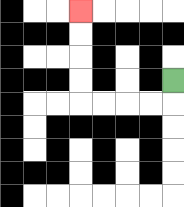{'start': '[7, 3]', 'end': '[3, 0]', 'path_directions': 'D,L,L,L,L,U,U,U,U', 'path_coordinates': '[[7, 3], [7, 4], [6, 4], [5, 4], [4, 4], [3, 4], [3, 3], [3, 2], [3, 1], [3, 0]]'}